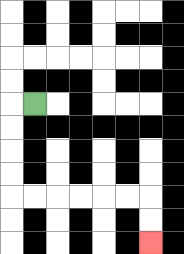{'start': '[1, 4]', 'end': '[6, 10]', 'path_directions': 'L,D,D,D,D,R,R,R,R,R,R,D,D', 'path_coordinates': '[[1, 4], [0, 4], [0, 5], [0, 6], [0, 7], [0, 8], [1, 8], [2, 8], [3, 8], [4, 8], [5, 8], [6, 8], [6, 9], [6, 10]]'}